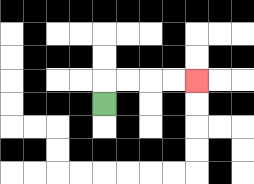{'start': '[4, 4]', 'end': '[8, 3]', 'path_directions': 'U,R,R,R,R', 'path_coordinates': '[[4, 4], [4, 3], [5, 3], [6, 3], [7, 3], [8, 3]]'}